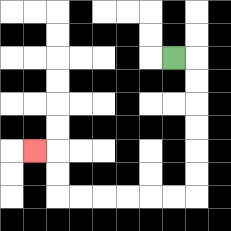{'start': '[7, 2]', 'end': '[1, 6]', 'path_directions': 'R,D,D,D,D,D,D,L,L,L,L,L,L,U,U,L', 'path_coordinates': '[[7, 2], [8, 2], [8, 3], [8, 4], [8, 5], [8, 6], [8, 7], [8, 8], [7, 8], [6, 8], [5, 8], [4, 8], [3, 8], [2, 8], [2, 7], [2, 6], [1, 6]]'}